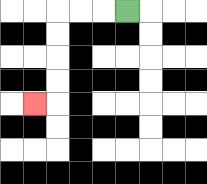{'start': '[5, 0]', 'end': '[1, 4]', 'path_directions': 'L,L,L,D,D,D,D,L', 'path_coordinates': '[[5, 0], [4, 0], [3, 0], [2, 0], [2, 1], [2, 2], [2, 3], [2, 4], [1, 4]]'}